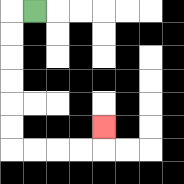{'start': '[1, 0]', 'end': '[4, 5]', 'path_directions': 'L,D,D,D,D,D,D,R,R,R,R,U', 'path_coordinates': '[[1, 0], [0, 0], [0, 1], [0, 2], [0, 3], [0, 4], [0, 5], [0, 6], [1, 6], [2, 6], [3, 6], [4, 6], [4, 5]]'}